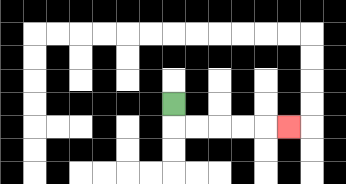{'start': '[7, 4]', 'end': '[12, 5]', 'path_directions': 'D,R,R,R,R,R', 'path_coordinates': '[[7, 4], [7, 5], [8, 5], [9, 5], [10, 5], [11, 5], [12, 5]]'}